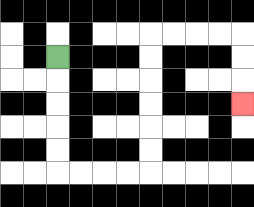{'start': '[2, 2]', 'end': '[10, 4]', 'path_directions': 'D,D,D,D,D,R,R,R,R,U,U,U,U,U,U,R,R,R,R,D,D,D', 'path_coordinates': '[[2, 2], [2, 3], [2, 4], [2, 5], [2, 6], [2, 7], [3, 7], [4, 7], [5, 7], [6, 7], [6, 6], [6, 5], [6, 4], [6, 3], [6, 2], [6, 1], [7, 1], [8, 1], [9, 1], [10, 1], [10, 2], [10, 3], [10, 4]]'}